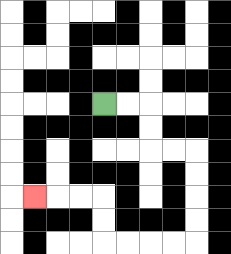{'start': '[4, 4]', 'end': '[1, 8]', 'path_directions': 'R,R,D,D,R,R,D,D,D,D,L,L,L,L,U,U,L,L,L', 'path_coordinates': '[[4, 4], [5, 4], [6, 4], [6, 5], [6, 6], [7, 6], [8, 6], [8, 7], [8, 8], [8, 9], [8, 10], [7, 10], [6, 10], [5, 10], [4, 10], [4, 9], [4, 8], [3, 8], [2, 8], [1, 8]]'}